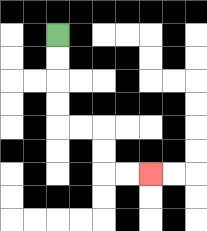{'start': '[2, 1]', 'end': '[6, 7]', 'path_directions': 'D,D,D,D,R,R,D,D,R,R', 'path_coordinates': '[[2, 1], [2, 2], [2, 3], [2, 4], [2, 5], [3, 5], [4, 5], [4, 6], [4, 7], [5, 7], [6, 7]]'}